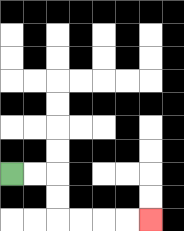{'start': '[0, 7]', 'end': '[6, 9]', 'path_directions': 'R,R,D,D,R,R,R,R', 'path_coordinates': '[[0, 7], [1, 7], [2, 7], [2, 8], [2, 9], [3, 9], [4, 9], [5, 9], [6, 9]]'}